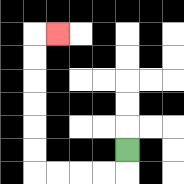{'start': '[5, 6]', 'end': '[2, 1]', 'path_directions': 'D,L,L,L,L,U,U,U,U,U,U,R', 'path_coordinates': '[[5, 6], [5, 7], [4, 7], [3, 7], [2, 7], [1, 7], [1, 6], [1, 5], [1, 4], [1, 3], [1, 2], [1, 1], [2, 1]]'}